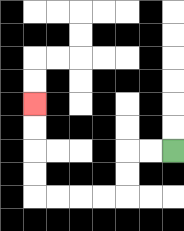{'start': '[7, 6]', 'end': '[1, 4]', 'path_directions': 'L,L,D,D,L,L,L,L,U,U,U,U', 'path_coordinates': '[[7, 6], [6, 6], [5, 6], [5, 7], [5, 8], [4, 8], [3, 8], [2, 8], [1, 8], [1, 7], [1, 6], [1, 5], [1, 4]]'}